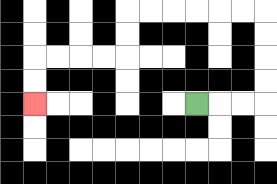{'start': '[8, 4]', 'end': '[1, 4]', 'path_directions': 'R,R,R,U,U,U,U,L,L,L,L,L,L,D,D,L,L,L,L,D,D', 'path_coordinates': '[[8, 4], [9, 4], [10, 4], [11, 4], [11, 3], [11, 2], [11, 1], [11, 0], [10, 0], [9, 0], [8, 0], [7, 0], [6, 0], [5, 0], [5, 1], [5, 2], [4, 2], [3, 2], [2, 2], [1, 2], [1, 3], [1, 4]]'}